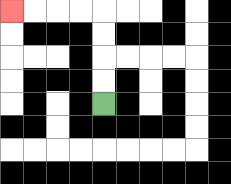{'start': '[4, 4]', 'end': '[0, 0]', 'path_directions': 'U,U,U,U,L,L,L,L', 'path_coordinates': '[[4, 4], [4, 3], [4, 2], [4, 1], [4, 0], [3, 0], [2, 0], [1, 0], [0, 0]]'}